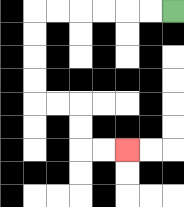{'start': '[7, 0]', 'end': '[5, 6]', 'path_directions': 'L,L,L,L,L,L,D,D,D,D,R,R,D,D,R,R', 'path_coordinates': '[[7, 0], [6, 0], [5, 0], [4, 0], [3, 0], [2, 0], [1, 0], [1, 1], [1, 2], [1, 3], [1, 4], [2, 4], [3, 4], [3, 5], [3, 6], [4, 6], [5, 6]]'}